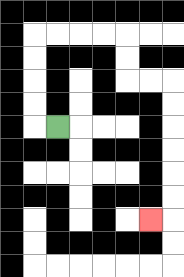{'start': '[2, 5]', 'end': '[6, 9]', 'path_directions': 'L,U,U,U,U,R,R,R,R,D,D,R,R,D,D,D,D,D,D,L', 'path_coordinates': '[[2, 5], [1, 5], [1, 4], [1, 3], [1, 2], [1, 1], [2, 1], [3, 1], [4, 1], [5, 1], [5, 2], [5, 3], [6, 3], [7, 3], [7, 4], [7, 5], [7, 6], [7, 7], [7, 8], [7, 9], [6, 9]]'}